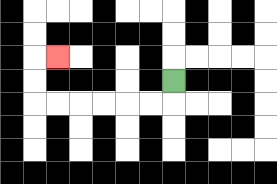{'start': '[7, 3]', 'end': '[2, 2]', 'path_directions': 'D,L,L,L,L,L,L,U,U,R', 'path_coordinates': '[[7, 3], [7, 4], [6, 4], [5, 4], [4, 4], [3, 4], [2, 4], [1, 4], [1, 3], [1, 2], [2, 2]]'}